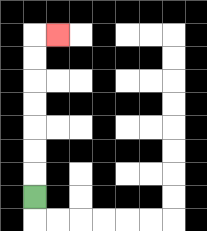{'start': '[1, 8]', 'end': '[2, 1]', 'path_directions': 'U,U,U,U,U,U,U,R', 'path_coordinates': '[[1, 8], [1, 7], [1, 6], [1, 5], [1, 4], [1, 3], [1, 2], [1, 1], [2, 1]]'}